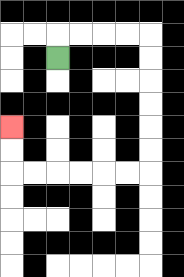{'start': '[2, 2]', 'end': '[0, 5]', 'path_directions': 'U,R,R,R,R,D,D,D,D,D,D,L,L,L,L,L,L,U,U', 'path_coordinates': '[[2, 2], [2, 1], [3, 1], [4, 1], [5, 1], [6, 1], [6, 2], [6, 3], [6, 4], [6, 5], [6, 6], [6, 7], [5, 7], [4, 7], [3, 7], [2, 7], [1, 7], [0, 7], [0, 6], [0, 5]]'}